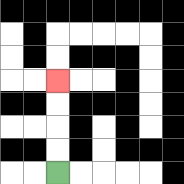{'start': '[2, 7]', 'end': '[2, 3]', 'path_directions': 'U,U,U,U', 'path_coordinates': '[[2, 7], [2, 6], [2, 5], [2, 4], [2, 3]]'}